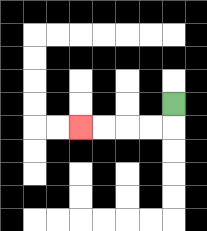{'start': '[7, 4]', 'end': '[3, 5]', 'path_directions': 'D,L,L,L,L', 'path_coordinates': '[[7, 4], [7, 5], [6, 5], [5, 5], [4, 5], [3, 5]]'}